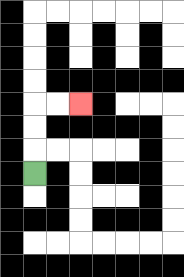{'start': '[1, 7]', 'end': '[3, 4]', 'path_directions': 'U,U,U,R,R', 'path_coordinates': '[[1, 7], [1, 6], [1, 5], [1, 4], [2, 4], [3, 4]]'}